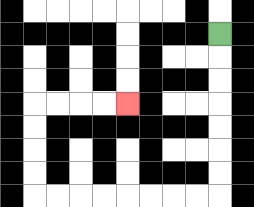{'start': '[9, 1]', 'end': '[5, 4]', 'path_directions': 'D,D,D,D,D,D,D,L,L,L,L,L,L,L,L,U,U,U,U,R,R,R,R', 'path_coordinates': '[[9, 1], [9, 2], [9, 3], [9, 4], [9, 5], [9, 6], [9, 7], [9, 8], [8, 8], [7, 8], [6, 8], [5, 8], [4, 8], [3, 8], [2, 8], [1, 8], [1, 7], [1, 6], [1, 5], [1, 4], [2, 4], [3, 4], [4, 4], [5, 4]]'}